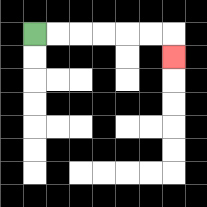{'start': '[1, 1]', 'end': '[7, 2]', 'path_directions': 'R,R,R,R,R,R,D', 'path_coordinates': '[[1, 1], [2, 1], [3, 1], [4, 1], [5, 1], [6, 1], [7, 1], [7, 2]]'}